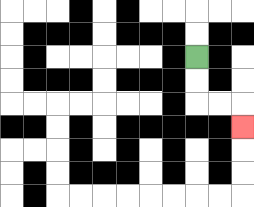{'start': '[8, 2]', 'end': '[10, 5]', 'path_directions': 'D,D,R,R,D', 'path_coordinates': '[[8, 2], [8, 3], [8, 4], [9, 4], [10, 4], [10, 5]]'}